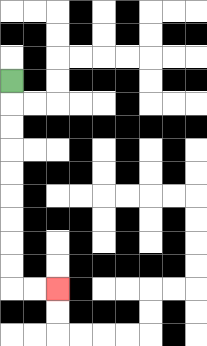{'start': '[0, 3]', 'end': '[2, 12]', 'path_directions': 'D,D,D,D,D,D,D,D,D,R,R', 'path_coordinates': '[[0, 3], [0, 4], [0, 5], [0, 6], [0, 7], [0, 8], [0, 9], [0, 10], [0, 11], [0, 12], [1, 12], [2, 12]]'}